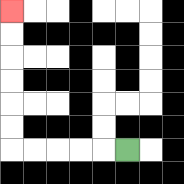{'start': '[5, 6]', 'end': '[0, 0]', 'path_directions': 'L,L,L,L,L,U,U,U,U,U,U', 'path_coordinates': '[[5, 6], [4, 6], [3, 6], [2, 6], [1, 6], [0, 6], [0, 5], [0, 4], [0, 3], [0, 2], [0, 1], [0, 0]]'}